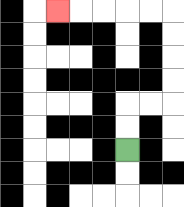{'start': '[5, 6]', 'end': '[2, 0]', 'path_directions': 'U,U,R,R,U,U,U,U,L,L,L,L,L', 'path_coordinates': '[[5, 6], [5, 5], [5, 4], [6, 4], [7, 4], [7, 3], [7, 2], [7, 1], [7, 0], [6, 0], [5, 0], [4, 0], [3, 0], [2, 0]]'}